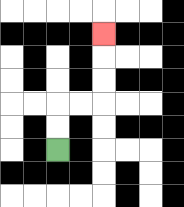{'start': '[2, 6]', 'end': '[4, 1]', 'path_directions': 'U,U,R,R,U,U,U', 'path_coordinates': '[[2, 6], [2, 5], [2, 4], [3, 4], [4, 4], [4, 3], [4, 2], [4, 1]]'}